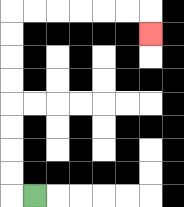{'start': '[1, 8]', 'end': '[6, 1]', 'path_directions': 'L,U,U,U,U,U,U,U,U,R,R,R,R,R,R,D', 'path_coordinates': '[[1, 8], [0, 8], [0, 7], [0, 6], [0, 5], [0, 4], [0, 3], [0, 2], [0, 1], [0, 0], [1, 0], [2, 0], [3, 0], [4, 0], [5, 0], [6, 0], [6, 1]]'}